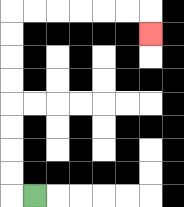{'start': '[1, 8]', 'end': '[6, 1]', 'path_directions': 'L,U,U,U,U,U,U,U,U,R,R,R,R,R,R,D', 'path_coordinates': '[[1, 8], [0, 8], [0, 7], [0, 6], [0, 5], [0, 4], [0, 3], [0, 2], [0, 1], [0, 0], [1, 0], [2, 0], [3, 0], [4, 0], [5, 0], [6, 0], [6, 1]]'}